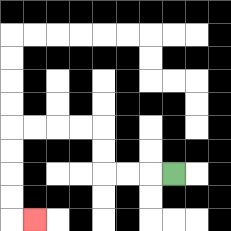{'start': '[7, 7]', 'end': '[1, 9]', 'path_directions': 'L,L,L,U,U,L,L,L,L,D,D,D,D,R', 'path_coordinates': '[[7, 7], [6, 7], [5, 7], [4, 7], [4, 6], [4, 5], [3, 5], [2, 5], [1, 5], [0, 5], [0, 6], [0, 7], [0, 8], [0, 9], [1, 9]]'}